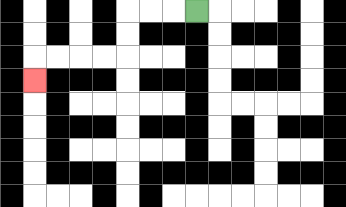{'start': '[8, 0]', 'end': '[1, 3]', 'path_directions': 'L,L,L,D,D,L,L,L,L,D', 'path_coordinates': '[[8, 0], [7, 0], [6, 0], [5, 0], [5, 1], [5, 2], [4, 2], [3, 2], [2, 2], [1, 2], [1, 3]]'}